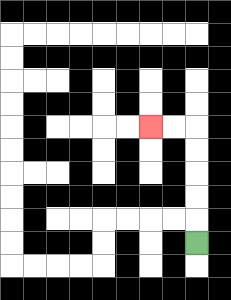{'start': '[8, 10]', 'end': '[6, 5]', 'path_directions': 'U,U,U,U,U,L,L', 'path_coordinates': '[[8, 10], [8, 9], [8, 8], [8, 7], [8, 6], [8, 5], [7, 5], [6, 5]]'}